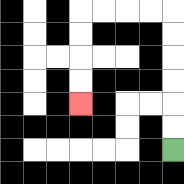{'start': '[7, 6]', 'end': '[3, 4]', 'path_directions': 'U,U,U,U,U,U,L,L,L,L,D,D,D,D', 'path_coordinates': '[[7, 6], [7, 5], [7, 4], [7, 3], [7, 2], [7, 1], [7, 0], [6, 0], [5, 0], [4, 0], [3, 0], [3, 1], [3, 2], [3, 3], [3, 4]]'}